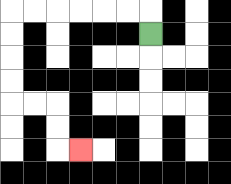{'start': '[6, 1]', 'end': '[3, 6]', 'path_directions': 'U,L,L,L,L,L,L,D,D,D,D,R,R,D,D,R', 'path_coordinates': '[[6, 1], [6, 0], [5, 0], [4, 0], [3, 0], [2, 0], [1, 0], [0, 0], [0, 1], [0, 2], [0, 3], [0, 4], [1, 4], [2, 4], [2, 5], [2, 6], [3, 6]]'}